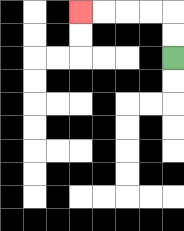{'start': '[7, 2]', 'end': '[3, 0]', 'path_directions': 'U,U,L,L,L,L', 'path_coordinates': '[[7, 2], [7, 1], [7, 0], [6, 0], [5, 0], [4, 0], [3, 0]]'}